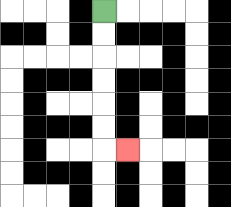{'start': '[4, 0]', 'end': '[5, 6]', 'path_directions': 'D,D,D,D,D,D,R', 'path_coordinates': '[[4, 0], [4, 1], [4, 2], [4, 3], [4, 4], [4, 5], [4, 6], [5, 6]]'}